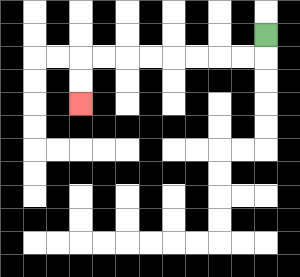{'start': '[11, 1]', 'end': '[3, 4]', 'path_directions': 'D,L,L,L,L,L,L,L,L,D,D', 'path_coordinates': '[[11, 1], [11, 2], [10, 2], [9, 2], [8, 2], [7, 2], [6, 2], [5, 2], [4, 2], [3, 2], [3, 3], [3, 4]]'}